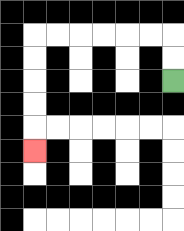{'start': '[7, 3]', 'end': '[1, 6]', 'path_directions': 'U,U,L,L,L,L,L,L,D,D,D,D,D', 'path_coordinates': '[[7, 3], [7, 2], [7, 1], [6, 1], [5, 1], [4, 1], [3, 1], [2, 1], [1, 1], [1, 2], [1, 3], [1, 4], [1, 5], [1, 6]]'}